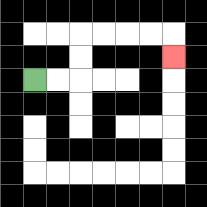{'start': '[1, 3]', 'end': '[7, 2]', 'path_directions': 'R,R,U,U,R,R,R,R,D', 'path_coordinates': '[[1, 3], [2, 3], [3, 3], [3, 2], [3, 1], [4, 1], [5, 1], [6, 1], [7, 1], [7, 2]]'}